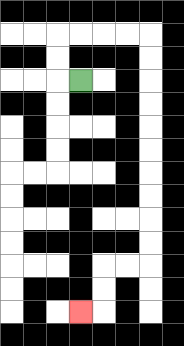{'start': '[3, 3]', 'end': '[3, 13]', 'path_directions': 'L,U,U,R,R,R,R,D,D,D,D,D,D,D,D,D,D,L,L,D,D,L', 'path_coordinates': '[[3, 3], [2, 3], [2, 2], [2, 1], [3, 1], [4, 1], [5, 1], [6, 1], [6, 2], [6, 3], [6, 4], [6, 5], [6, 6], [6, 7], [6, 8], [6, 9], [6, 10], [6, 11], [5, 11], [4, 11], [4, 12], [4, 13], [3, 13]]'}